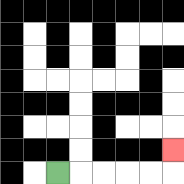{'start': '[2, 7]', 'end': '[7, 6]', 'path_directions': 'R,R,R,R,R,U', 'path_coordinates': '[[2, 7], [3, 7], [4, 7], [5, 7], [6, 7], [7, 7], [7, 6]]'}